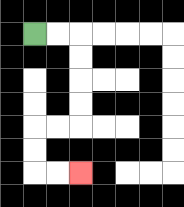{'start': '[1, 1]', 'end': '[3, 7]', 'path_directions': 'R,R,D,D,D,D,L,L,D,D,R,R', 'path_coordinates': '[[1, 1], [2, 1], [3, 1], [3, 2], [3, 3], [3, 4], [3, 5], [2, 5], [1, 5], [1, 6], [1, 7], [2, 7], [3, 7]]'}